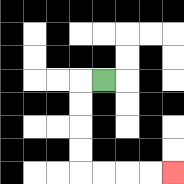{'start': '[4, 3]', 'end': '[7, 7]', 'path_directions': 'L,D,D,D,D,R,R,R,R', 'path_coordinates': '[[4, 3], [3, 3], [3, 4], [3, 5], [3, 6], [3, 7], [4, 7], [5, 7], [6, 7], [7, 7]]'}